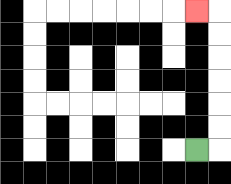{'start': '[8, 6]', 'end': '[8, 0]', 'path_directions': 'R,U,U,U,U,U,U,L', 'path_coordinates': '[[8, 6], [9, 6], [9, 5], [9, 4], [9, 3], [9, 2], [9, 1], [9, 0], [8, 0]]'}